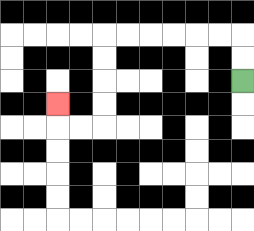{'start': '[10, 3]', 'end': '[2, 4]', 'path_directions': 'U,U,L,L,L,L,L,L,D,D,D,D,L,L,U', 'path_coordinates': '[[10, 3], [10, 2], [10, 1], [9, 1], [8, 1], [7, 1], [6, 1], [5, 1], [4, 1], [4, 2], [4, 3], [4, 4], [4, 5], [3, 5], [2, 5], [2, 4]]'}